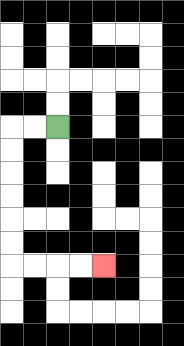{'start': '[2, 5]', 'end': '[4, 11]', 'path_directions': 'L,L,D,D,D,D,D,D,R,R,R,R', 'path_coordinates': '[[2, 5], [1, 5], [0, 5], [0, 6], [0, 7], [0, 8], [0, 9], [0, 10], [0, 11], [1, 11], [2, 11], [3, 11], [4, 11]]'}